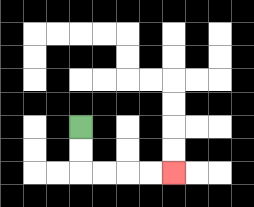{'start': '[3, 5]', 'end': '[7, 7]', 'path_directions': 'D,D,R,R,R,R', 'path_coordinates': '[[3, 5], [3, 6], [3, 7], [4, 7], [5, 7], [6, 7], [7, 7]]'}